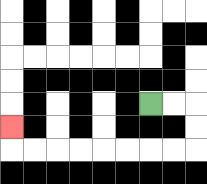{'start': '[6, 4]', 'end': '[0, 5]', 'path_directions': 'R,R,D,D,L,L,L,L,L,L,L,L,U', 'path_coordinates': '[[6, 4], [7, 4], [8, 4], [8, 5], [8, 6], [7, 6], [6, 6], [5, 6], [4, 6], [3, 6], [2, 6], [1, 6], [0, 6], [0, 5]]'}